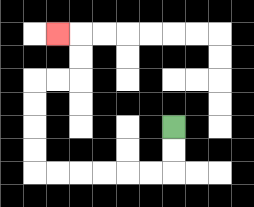{'start': '[7, 5]', 'end': '[2, 1]', 'path_directions': 'D,D,L,L,L,L,L,L,U,U,U,U,R,R,U,U,L', 'path_coordinates': '[[7, 5], [7, 6], [7, 7], [6, 7], [5, 7], [4, 7], [3, 7], [2, 7], [1, 7], [1, 6], [1, 5], [1, 4], [1, 3], [2, 3], [3, 3], [3, 2], [3, 1], [2, 1]]'}